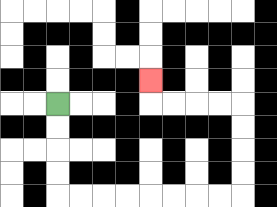{'start': '[2, 4]', 'end': '[6, 3]', 'path_directions': 'D,D,D,D,R,R,R,R,R,R,R,R,U,U,U,U,L,L,L,L,U', 'path_coordinates': '[[2, 4], [2, 5], [2, 6], [2, 7], [2, 8], [3, 8], [4, 8], [5, 8], [6, 8], [7, 8], [8, 8], [9, 8], [10, 8], [10, 7], [10, 6], [10, 5], [10, 4], [9, 4], [8, 4], [7, 4], [6, 4], [6, 3]]'}